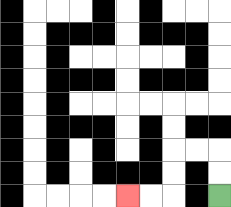{'start': '[9, 8]', 'end': '[5, 8]', 'path_directions': 'U,U,L,L,D,D,L,L', 'path_coordinates': '[[9, 8], [9, 7], [9, 6], [8, 6], [7, 6], [7, 7], [7, 8], [6, 8], [5, 8]]'}